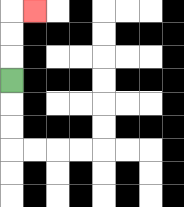{'start': '[0, 3]', 'end': '[1, 0]', 'path_directions': 'U,U,U,R', 'path_coordinates': '[[0, 3], [0, 2], [0, 1], [0, 0], [1, 0]]'}